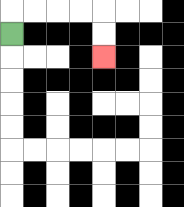{'start': '[0, 1]', 'end': '[4, 2]', 'path_directions': 'U,R,R,R,R,D,D', 'path_coordinates': '[[0, 1], [0, 0], [1, 0], [2, 0], [3, 0], [4, 0], [4, 1], [4, 2]]'}